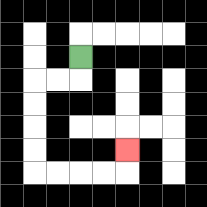{'start': '[3, 2]', 'end': '[5, 6]', 'path_directions': 'D,L,L,D,D,D,D,R,R,R,R,U', 'path_coordinates': '[[3, 2], [3, 3], [2, 3], [1, 3], [1, 4], [1, 5], [1, 6], [1, 7], [2, 7], [3, 7], [4, 7], [5, 7], [5, 6]]'}